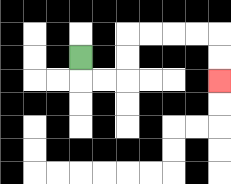{'start': '[3, 2]', 'end': '[9, 3]', 'path_directions': 'D,R,R,U,U,R,R,R,R,D,D', 'path_coordinates': '[[3, 2], [3, 3], [4, 3], [5, 3], [5, 2], [5, 1], [6, 1], [7, 1], [8, 1], [9, 1], [9, 2], [9, 3]]'}